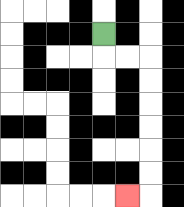{'start': '[4, 1]', 'end': '[5, 8]', 'path_directions': 'D,R,R,D,D,D,D,D,D,L', 'path_coordinates': '[[4, 1], [4, 2], [5, 2], [6, 2], [6, 3], [6, 4], [6, 5], [6, 6], [6, 7], [6, 8], [5, 8]]'}